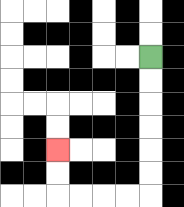{'start': '[6, 2]', 'end': '[2, 6]', 'path_directions': 'D,D,D,D,D,D,L,L,L,L,U,U', 'path_coordinates': '[[6, 2], [6, 3], [6, 4], [6, 5], [6, 6], [6, 7], [6, 8], [5, 8], [4, 8], [3, 8], [2, 8], [2, 7], [2, 6]]'}